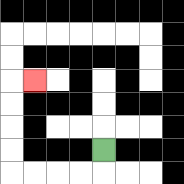{'start': '[4, 6]', 'end': '[1, 3]', 'path_directions': 'D,L,L,L,L,U,U,U,U,R', 'path_coordinates': '[[4, 6], [4, 7], [3, 7], [2, 7], [1, 7], [0, 7], [0, 6], [0, 5], [0, 4], [0, 3], [1, 3]]'}